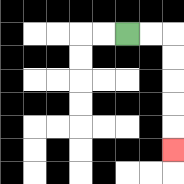{'start': '[5, 1]', 'end': '[7, 6]', 'path_directions': 'R,R,D,D,D,D,D', 'path_coordinates': '[[5, 1], [6, 1], [7, 1], [7, 2], [7, 3], [7, 4], [7, 5], [7, 6]]'}